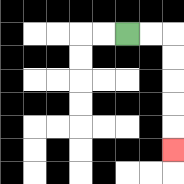{'start': '[5, 1]', 'end': '[7, 6]', 'path_directions': 'R,R,D,D,D,D,D', 'path_coordinates': '[[5, 1], [6, 1], [7, 1], [7, 2], [7, 3], [7, 4], [7, 5], [7, 6]]'}